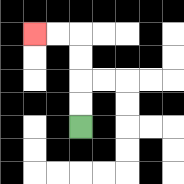{'start': '[3, 5]', 'end': '[1, 1]', 'path_directions': 'U,U,U,U,L,L', 'path_coordinates': '[[3, 5], [3, 4], [3, 3], [3, 2], [3, 1], [2, 1], [1, 1]]'}